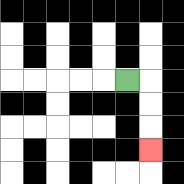{'start': '[5, 3]', 'end': '[6, 6]', 'path_directions': 'R,D,D,D', 'path_coordinates': '[[5, 3], [6, 3], [6, 4], [6, 5], [6, 6]]'}